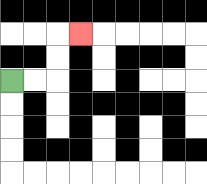{'start': '[0, 3]', 'end': '[3, 1]', 'path_directions': 'R,R,U,U,R', 'path_coordinates': '[[0, 3], [1, 3], [2, 3], [2, 2], [2, 1], [3, 1]]'}